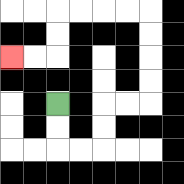{'start': '[2, 4]', 'end': '[0, 2]', 'path_directions': 'D,D,R,R,U,U,R,R,U,U,U,U,L,L,L,L,D,D,L,L', 'path_coordinates': '[[2, 4], [2, 5], [2, 6], [3, 6], [4, 6], [4, 5], [4, 4], [5, 4], [6, 4], [6, 3], [6, 2], [6, 1], [6, 0], [5, 0], [4, 0], [3, 0], [2, 0], [2, 1], [2, 2], [1, 2], [0, 2]]'}